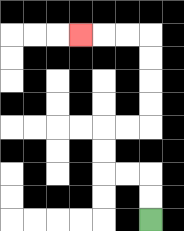{'start': '[6, 9]', 'end': '[3, 1]', 'path_directions': 'U,U,L,L,U,U,R,R,U,U,U,U,L,L,L', 'path_coordinates': '[[6, 9], [6, 8], [6, 7], [5, 7], [4, 7], [4, 6], [4, 5], [5, 5], [6, 5], [6, 4], [6, 3], [6, 2], [6, 1], [5, 1], [4, 1], [3, 1]]'}